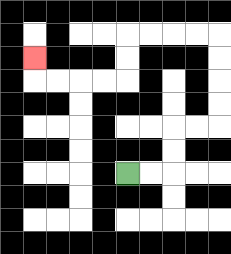{'start': '[5, 7]', 'end': '[1, 2]', 'path_directions': 'R,R,U,U,R,R,U,U,U,U,L,L,L,L,D,D,L,L,L,L,U', 'path_coordinates': '[[5, 7], [6, 7], [7, 7], [7, 6], [7, 5], [8, 5], [9, 5], [9, 4], [9, 3], [9, 2], [9, 1], [8, 1], [7, 1], [6, 1], [5, 1], [5, 2], [5, 3], [4, 3], [3, 3], [2, 3], [1, 3], [1, 2]]'}